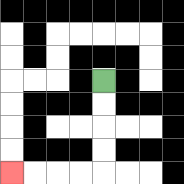{'start': '[4, 3]', 'end': '[0, 7]', 'path_directions': 'D,D,D,D,L,L,L,L', 'path_coordinates': '[[4, 3], [4, 4], [4, 5], [4, 6], [4, 7], [3, 7], [2, 7], [1, 7], [0, 7]]'}